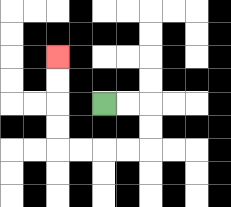{'start': '[4, 4]', 'end': '[2, 2]', 'path_directions': 'R,R,D,D,L,L,L,L,U,U,U,U', 'path_coordinates': '[[4, 4], [5, 4], [6, 4], [6, 5], [6, 6], [5, 6], [4, 6], [3, 6], [2, 6], [2, 5], [2, 4], [2, 3], [2, 2]]'}